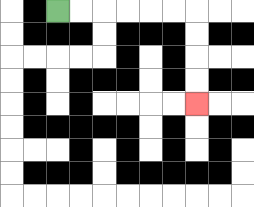{'start': '[2, 0]', 'end': '[8, 4]', 'path_directions': 'R,R,R,R,R,R,D,D,D,D', 'path_coordinates': '[[2, 0], [3, 0], [4, 0], [5, 0], [6, 0], [7, 0], [8, 0], [8, 1], [8, 2], [8, 3], [8, 4]]'}